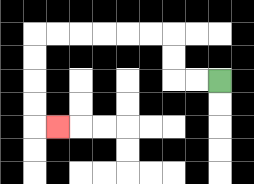{'start': '[9, 3]', 'end': '[2, 5]', 'path_directions': 'L,L,U,U,L,L,L,L,L,L,D,D,D,D,R', 'path_coordinates': '[[9, 3], [8, 3], [7, 3], [7, 2], [7, 1], [6, 1], [5, 1], [4, 1], [3, 1], [2, 1], [1, 1], [1, 2], [1, 3], [1, 4], [1, 5], [2, 5]]'}